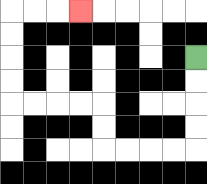{'start': '[8, 2]', 'end': '[3, 0]', 'path_directions': 'D,D,D,D,L,L,L,L,U,U,L,L,L,L,U,U,U,U,R,R,R', 'path_coordinates': '[[8, 2], [8, 3], [8, 4], [8, 5], [8, 6], [7, 6], [6, 6], [5, 6], [4, 6], [4, 5], [4, 4], [3, 4], [2, 4], [1, 4], [0, 4], [0, 3], [0, 2], [0, 1], [0, 0], [1, 0], [2, 0], [3, 0]]'}